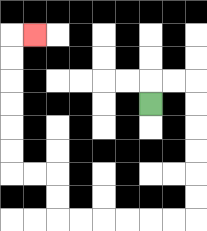{'start': '[6, 4]', 'end': '[1, 1]', 'path_directions': 'U,R,R,D,D,D,D,D,D,L,L,L,L,L,L,U,U,L,L,U,U,U,U,U,U,R', 'path_coordinates': '[[6, 4], [6, 3], [7, 3], [8, 3], [8, 4], [8, 5], [8, 6], [8, 7], [8, 8], [8, 9], [7, 9], [6, 9], [5, 9], [4, 9], [3, 9], [2, 9], [2, 8], [2, 7], [1, 7], [0, 7], [0, 6], [0, 5], [0, 4], [0, 3], [0, 2], [0, 1], [1, 1]]'}